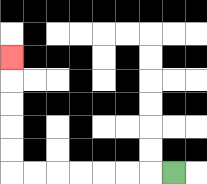{'start': '[7, 7]', 'end': '[0, 2]', 'path_directions': 'L,L,L,L,L,L,L,U,U,U,U,U', 'path_coordinates': '[[7, 7], [6, 7], [5, 7], [4, 7], [3, 7], [2, 7], [1, 7], [0, 7], [0, 6], [0, 5], [0, 4], [0, 3], [0, 2]]'}